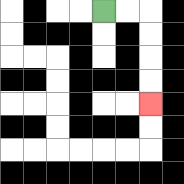{'start': '[4, 0]', 'end': '[6, 4]', 'path_directions': 'R,R,D,D,D,D', 'path_coordinates': '[[4, 0], [5, 0], [6, 0], [6, 1], [6, 2], [6, 3], [6, 4]]'}